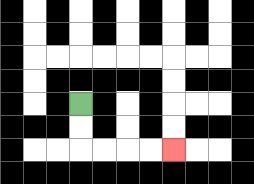{'start': '[3, 4]', 'end': '[7, 6]', 'path_directions': 'D,D,R,R,R,R', 'path_coordinates': '[[3, 4], [3, 5], [3, 6], [4, 6], [5, 6], [6, 6], [7, 6]]'}